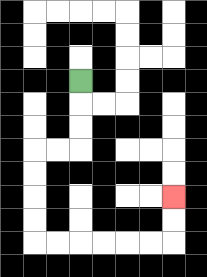{'start': '[3, 3]', 'end': '[7, 8]', 'path_directions': 'D,D,D,L,L,D,D,D,D,R,R,R,R,R,R,U,U', 'path_coordinates': '[[3, 3], [3, 4], [3, 5], [3, 6], [2, 6], [1, 6], [1, 7], [1, 8], [1, 9], [1, 10], [2, 10], [3, 10], [4, 10], [5, 10], [6, 10], [7, 10], [7, 9], [7, 8]]'}